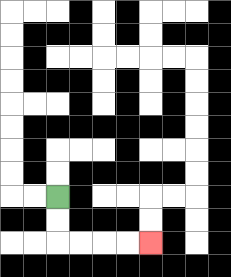{'start': '[2, 8]', 'end': '[6, 10]', 'path_directions': 'D,D,R,R,R,R', 'path_coordinates': '[[2, 8], [2, 9], [2, 10], [3, 10], [4, 10], [5, 10], [6, 10]]'}